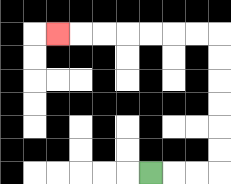{'start': '[6, 7]', 'end': '[2, 1]', 'path_directions': 'R,R,R,U,U,U,U,U,U,L,L,L,L,L,L,L', 'path_coordinates': '[[6, 7], [7, 7], [8, 7], [9, 7], [9, 6], [9, 5], [9, 4], [9, 3], [9, 2], [9, 1], [8, 1], [7, 1], [6, 1], [5, 1], [4, 1], [3, 1], [2, 1]]'}